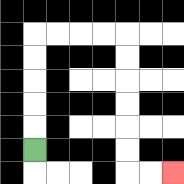{'start': '[1, 6]', 'end': '[7, 7]', 'path_directions': 'U,U,U,U,U,R,R,R,R,D,D,D,D,D,D,R,R', 'path_coordinates': '[[1, 6], [1, 5], [1, 4], [1, 3], [1, 2], [1, 1], [2, 1], [3, 1], [4, 1], [5, 1], [5, 2], [5, 3], [5, 4], [5, 5], [5, 6], [5, 7], [6, 7], [7, 7]]'}